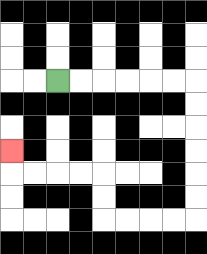{'start': '[2, 3]', 'end': '[0, 6]', 'path_directions': 'R,R,R,R,R,R,D,D,D,D,D,D,L,L,L,L,U,U,L,L,L,L,U', 'path_coordinates': '[[2, 3], [3, 3], [4, 3], [5, 3], [6, 3], [7, 3], [8, 3], [8, 4], [8, 5], [8, 6], [8, 7], [8, 8], [8, 9], [7, 9], [6, 9], [5, 9], [4, 9], [4, 8], [4, 7], [3, 7], [2, 7], [1, 7], [0, 7], [0, 6]]'}